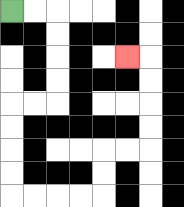{'start': '[0, 0]', 'end': '[5, 2]', 'path_directions': 'R,R,D,D,D,D,L,L,D,D,D,D,R,R,R,R,U,U,R,R,U,U,U,U,L', 'path_coordinates': '[[0, 0], [1, 0], [2, 0], [2, 1], [2, 2], [2, 3], [2, 4], [1, 4], [0, 4], [0, 5], [0, 6], [0, 7], [0, 8], [1, 8], [2, 8], [3, 8], [4, 8], [4, 7], [4, 6], [5, 6], [6, 6], [6, 5], [6, 4], [6, 3], [6, 2], [5, 2]]'}